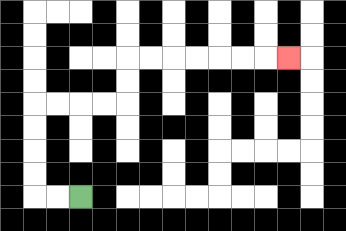{'start': '[3, 8]', 'end': '[12, 2]', 'path_directions': 'L,L,U,U,U,U,R,R,R,R,U,U,R,R,R,R,R,R,R', 'path_coordinates': '[[3, 8], [2, 8], [1, 8], [1, 7], [1, 6], [1, 5], [1, 4], [2, 4], [3, 4], [4, 4], [5, 4], [5, 3], [5, 2], [6, 2], [7, 2], [8, 2], [9, 2], [10, 2], [11, 2], [12, 2]]'}